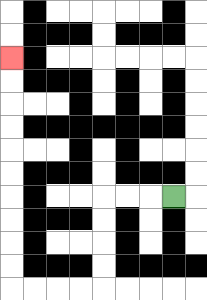{'start': '[7, 8]', 'end': '[0, 2]', 'path_directions': 'L,L,L,D,D,D,D,L,L,L,L,U,U,U,U,U,U,U,U,U,U', 'path_coordinates': '[[7, 8], [6, 8], [5, 8], [4, 8], [4, 9], [4, 10], [4, 11], [4, 12], [3, 12], [2, 12], [1, 12], [0, 12], [0, 11], [0, 10], [0, 9], [0, 8], [0, 7], [0, 6], [0, 5], [0, 4], [0, 3], [0, 2]]'}